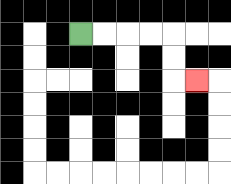{'start': '[3, 1]', 'end': '[8, 3]', 'path_directions': 'R,R,R,R,D,D,R', 'path_coordinates': '[[3, 1], [4, 1], [5, 1], [6, 1], [7, 1], [7, 2], [7, 3], [8, 3]]'}